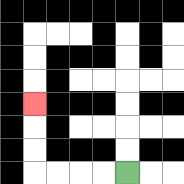{'start': '[5, 7]', 'end': '[1, 4]', 'path_directions': 'L,L,L,L,U,U,U', 'path_coordinates': '[[5, 7], [4, 7], [3, 7], [2, 7], [1, 7], [1, 6], [1, 5], [1, 4]]'}